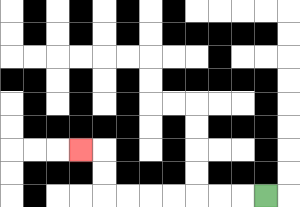{'start': '[11, 8]', 'end': '[3, 6]', 'path_directions': 'L,L,L,L,L,L,L,U,U,L', 'path_coordinates': '[[11, 8], [10, 8], [9, 8], [8, 8], [7, 8], [6, 8], [5, 8], [4, 8], [4, 7], [4, 6], [3, 6]]'}